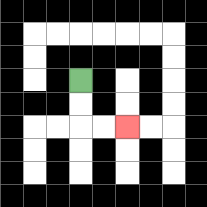{'start': '[3, 3]', 'end': '[5, 5]', 'path_directions': 'D,D,R,R', 'path_coordinates': '[[3, 3], [3, 4], [3, 5], [4, 5], [5, 5]]'}